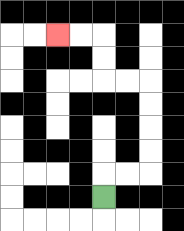{'start': '[4, 8]', 'end': '[2, 1]', 'path_directions': 'U,R,R,U,U,U,U,L,L,U,U,L,L', 'path_coordinates': '[[4, 8], [4, 7], [5, 7], [6, 7], [6, 6], [6, 5], [6, 4], [6, 3], [5, 3], [4, 3], [4, 2], [4, 1], [3, 1], [2, 1]]'}